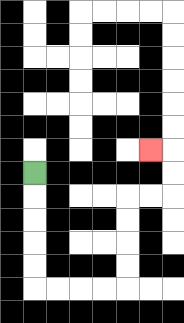{'start': '[1, 7]', 'end': '[6, 6]', 'path_directions': 'D,D,D,D,D,R,R,R,R,U,U,U,U,R,R,U,U,L', 'path_coordinates': '[[1, 7], [1, 8], [1, 9], [1, 10], [1, 11], [1, 12], [2, 12], [3, 12], [4, 12], [5, 12], [5, 11], [5, 10], [5, 9], [5, 8], [6, 8], [7, 8], [7, 7], [7, 6], [6, 6]]'}